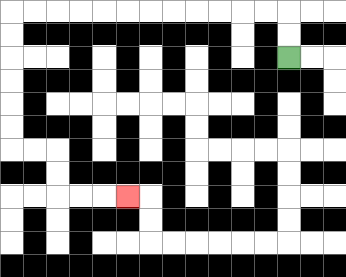{'start': '[12, 2]', 'end': '[5, 8]', 'path_directions': 'U,U,L,L,L,L,L,L,L,L,L,L,L,L,D,D,D,D,D,D,R,R,D,D,R,R,R', 'path_coordinates': '[[12, 2], [12, 1], [12, 0], [11, 0], [10, 0], [9, 0], [8, 0], [7, 0], [6, 0], [5, 0], [4, 0], [3, 0], [2, 0], [1, 0], [0, 0], [0, 1], [0, 2], [0, 3], [0, 4], [0, 5], [0, 6], [1, 6], [2, 6], [2, 7], [2, 8], [3, 8], [4, 8], [5, 8]]'}